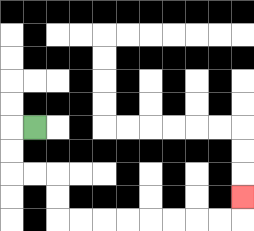{'start': '[1, 5]', 'end': '[10, 8]', 'path_directions': 'L,D,D,R,R,D,D,R,R,R,R,R,R,R,R,U', 'path_coordinates': '[[1, 5], [0, 5], [0, 6], [0, 7], [1, 7], [2, 7], [2, 8], [2, 9], [3, 9], [4, 9], [5, 9], [6, 9], [7, 9], [8, 9], [9, 9], [10, 9], [10, 8]]'}